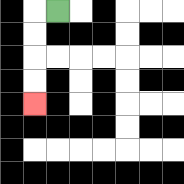{'start': '[2, 0]', 'end': '[1, 4]', 'path_directions': 'L,D,D,D,D', 'path_coordinates': '[[2, 0], [1, 0], [1, 1], [1, 2], [1, 3], [1, 4]]'}